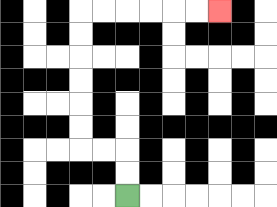{'start': '[5, 8]', 'end': '[9, 0]', 'path_directions': 'U,U,L,L,U,U,U,U,U,U,R,R,R,R,R,R', 'path_coordinates': '[[5, 8], [5, 7], [5, 6], [4, 6], [3, 6], [3, 5], [3, 4], [3, 3], [3, 2], [3, 1], [3, 0], [4, 0], [5, 0], [6, 0], [7, 0], [8, 0], [9, 0]]'}